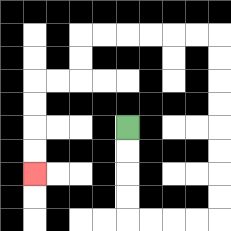{'start': '[5, 5]', 'end': '[1, 7]', 'path_directions': 'D,D,D,D,R,R,R,R,U,U,U,U,U,U,U,U,L,L,L,L,L,L,D,D,L,L,D,D,D,D', 'path_coordinates': '[[5, 5], [5, 6], [5, 7], [5, 8], [5, 9], [6, 9], [7, 9], [8, 9], [9, 9], [9, 8], [9, 7], [9, 6], [9, 5], [9, 4], [9, 3], [9, 2], [9, 1], [8, 1], [7, 1], [6, 1], [5, 1], [4, 1], [3, 1], [3, 2], [3, 3], [2, 3], [1, 3], [1, 4], [1, 5], [1, 6], [1, 7]]'}